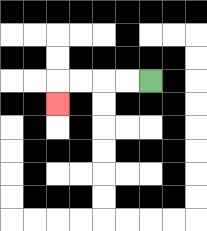{'start': '[6, 3]', 'end': '[2, 4]', 'path_directions': 'L,L,L,L,D', 'path_coordinates': '[[6, 3], [5, 3], [4, 3], [3, 3], [2, 3], [2, 4]]'}